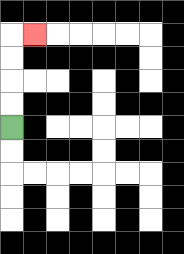{'start': '[0, 5]', 'end': '[1, 1]', 'path_directions': 'U,U,U,U,R', 'path_coordinates': '[[0, 5], [0, 4], [0, 3], [0, 2], [0, 1], [1, 1]]'}